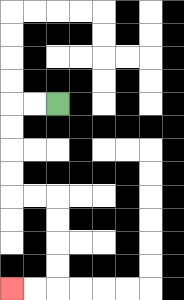{'start': '[2, 4]', 'end': '[0, 12]', 'path_directions': 'L,L,D,D,D,D,R,R,D,D,D,D,L,L', 'path_coordinates': '[[2, 4], [1, 4], [0, 4], [0, 5], [0, 6], [0, 7], [0, 8], [1, 8], [2, 8], [2, 9], [2, 10], [2, 11], [2, 12], [1, 12], [0, 12]]'}